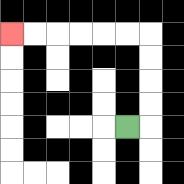{'start': '[5, 5]', 'end': '[0, 1]', 'path_directions': 'R,U,U,U,U,L,L,L,L,L,L', 'path_coordinates': '[[5, 5], [6, 5], [6, 4], [6, 3], [6, 2], [6, 1], [5, 1], [4, 1], [3, 1], [2, 1], [1, 1], [0, 1]]'}